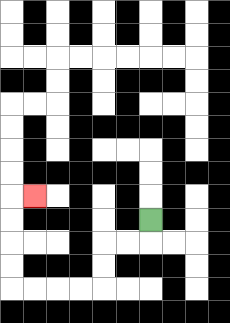{'start': '[6, 9]', 'end': '[1, 8]', 'path_directions': 'D,L,L,D,D,L,L,L,L,U,U,U,U,R', 'path_coordinates': '[[6, 9], [6, 10], [5, 10], [4, 10], [4, 11], [4, 12], [3, 12], [2, 12], [1, 12], [0, 12], [0, 11], [0, 10], [0, 9], [0, 8], [1, 8]]'}